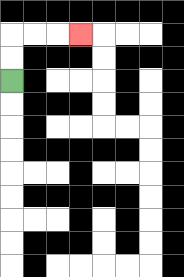{'start': '[0, 3]', 'end': '[3, 1]', 'path_directions': 'U,U,R,R,R', 'path_coordinates': '[[0, 3], [0, 2], [0, 1], [1, 1], [2, 1], [3, 1]]'}